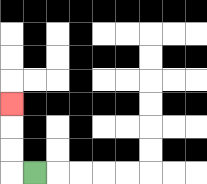{'start': '[1, 7]', 'end': '[0, 4]', 'path_directions': 'L,U,U,U', 'path_coordinates': '[[1, 7], [0, 7], [0, 6], [0, 5], [0, 4]]'}